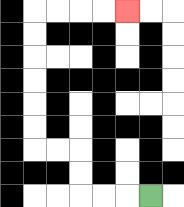{'start': '[6, 8]', 'end': '[5, 0]', 'path_directions': 'L,L,L,U,U,L,L,U,U,U,U,U,U,R,R,R,R', 'path_coordinates': '[[6, 8], [5, 8], [4, 8], [3, 8], [3, 7], [3, 6], [2, 6], [1, 6], [1, 5], [1, 4], [1, 3], [1, 2], [1, 1], [1, 0], [2, 0], [3, 0], [4, 0], [5, 0]]'}